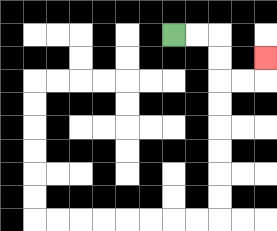{'start': '[7, 1]', 'end': '[11, 2]', 'path_directions': 'R,R,D,D,R,R,U', 'path_coordinates': '[[7, 1], [8, 1], [9, 1], [9, 2], [9, 3], [10, 3], [11, 3], [11, 2]]'}